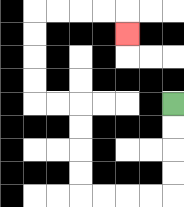{'start': '[7, 4]', 'end': '[5, 1]', 'path_directions': 'D,D,D,D,L,L,L,L,U,U,U,U,L,L,U,U,U,U,R,R,R,R,D', 'path_coordinates': '[[7, 4], [7, 5], [7, 6], [7, 7], [7, 8], [6, 8], [5, 8], [4, 8], [3, 8], [3, 7], [3, 6], [3, 5], [3, 4], [2, 4], [1, 4], [1, 3], [1, 2], [1, 1], [1, 0], [2, 0], [3, 0], [4, 0], [5, 0], [5, 1]]'}